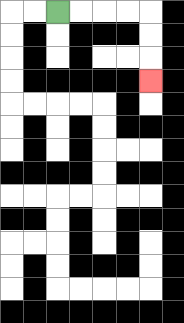{'start': '[2, 0]', 'end': '[6, 3]', 'path_directions': 'R,R,R,R,D,D,D', 'path_coordinates': '[[2, 0], [3, 0], [4, 0], [5, 0], [6, 0], [6, 1], [6, 2], [6, 3]]'}